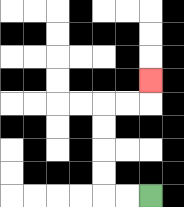{'start': '[6, 8]', 'end': '[6, 3]', 'path_directions': 'L,L,U,U,U,U,R,R,U', 'path_coordinates': '[[6, 8], [5, 8], [4, 8], [4, 7], [4, 6], [4, 5], [4, 4], [5, 4], [6, 4], [6, 3]]'}